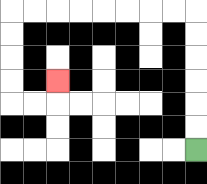{'start': '[8, 6]', 'end': '[2, 3]', 'path_directions': 'U,U,U,U,U,U,L,L,L,L,L,L,L,L,D,D,D,D,R,R,U', 'path_coordinates': '[[8, 6], [8, 5], [8, 4], [8, 3], [8, 2], [8, 1], [8, 0], [7, 0], [6, 0], [5, 0], [4, 0], [3, 0], [2, 0], [1, 0], [0, 0], [0, 1], [0, 2], [0, 3], [0, 4], [1, 4], [2, 4], [2, 3]]'}